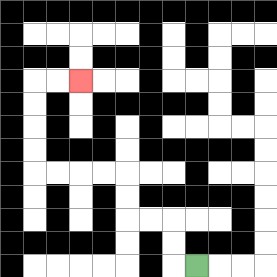{'start': '[8, 11]', 'end': '[3, 3]', 'path_directions': 'L,U,U,L,L,U,U,L,L,L,L,U,U,U,U,R,R', 'path_coordinates': '[[8, 11], [7, 11], [7, 10], [7, 9], [6, 9], [5, 9], [5, 8], [5, 7], [4, 7], [3, 7], [2, 7], [1, 7], [1, 6], [1, 5], [1, 4], [1, 3], [2, 3], [3, 3]]'}